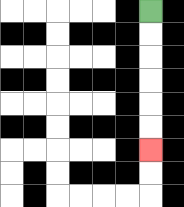{'start': '[6, 0]', 'end': '[6, 6]', 'path_directions': 'D,D,D,D,D,D', 'path_coordinates': '[[6, 0], [6, 1], [6, 2], [6, 3], [6, 4], [6, 5], [6, 6]]'}